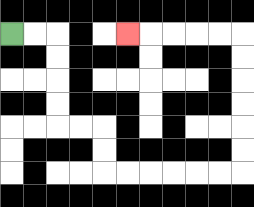{'start': '[0, 1]', 'end': '[5, 1]', 'path_directions': 'R,R,D,D,D,D,R,R,D,D,R,R,R,R,R,R,U,U,U,U,U,U,L,L,L,L,L', 'path_coordinates': '[[0, 1], [1, 1], [2, 1], [2, 2], [2, 3], [2, 4], [2, 5], [3, 5], [4, 5], [4, 6], [4, 7], [5, 7], [6, 7], [7, 7], [8, 7], [9, 7], [10, 7], [10, 6], [10, 5], [10, 4], [10, 3], [10, 2], [10, 1], [9, 1], [8, 1], [7, 1], [6, 1], [5, 1]]'}